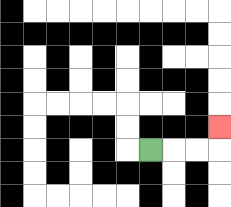{'start': '[6, 6]', 'end': '[9, 5]', 'path_directions': 'R,R,R,U', 'path_coordinates': '[[6, 6], [7, 6], [8, 6], [9, 6], [9, 5]]'}